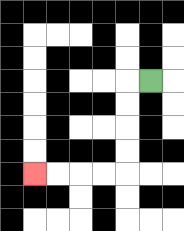{'start': '[6, 3]', 'end': '[1, 7]', 'path_directions': 'L,D,D,D,D,L,L,L,L', 'path_coordinates': '[[6, 3], [5, 3], [5, 4], [5, 5], [5, 6], [5, 7], [4, 7], [3, 7], [2, 7], [1, 7]]'}